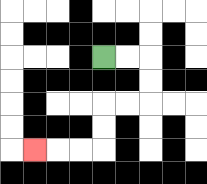{'start': '[4, 2]', 'end': '[1, 6]', 'path_directions': 'R,R,D,D,L,L,D,D,L,L,L', 'path_coordinates': '[[4, 2], [5, 2], [6, 2], [6, 3], [6, 4], [5, 4], [4, 4], [4, 5], [4, 6], [3, 6], [2, 6], [1, 6]]'}